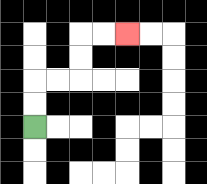{'start': '[1, 5]', 'end': '[5, 1]', 'path_directions': 'U,U,R,R,U,U,R,R', 'path_coordinates': '[[1, 5], [1, 4], [1, 3], [2, 3], [3, 3], [3, 2], [3, 1], [4, 1], [5, 1]]'}